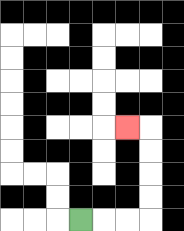{'start': '[3, 9]', 'end': '[5, 5]', 'path_directions': 'R,R,R,U,U,U,U,L', 'path_coordinates': '[[3, 9], [4, 9], [5, 9], [6, 9], [6, 8], [6, 7], [6, 6], [6, 5], [5, 5]]'}